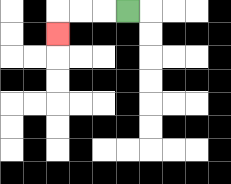{'start': '[5, 0]', 'end': '[2, 1]', 'path_directions': 'L,L,L,D', 'path_coordinates': '[[5, 0], [4, 0], [3, 0], [2, 0], [2, 1]]'}